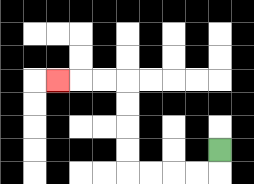{'start': '[9, 6]', 'end': '[2, 3]', 'path_directions': 'D,L,L,L,L,U,U,U,U,L,L,L', 'path_coordinates': '[[9, 6], [9, 7], [8, 7], [7, 7], [6, 7], [5, 7], [5, 6], [5, 5], [5, 4], [5, 3], [4, 3], [3, 3], [2, 3]]'}